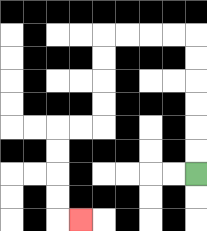{'start': '[8, 7]', 'end': '[3, 9]', 'path_directions': 'U,U,U,U,U,U,L,L,L,L,D,D,D,D,L,L,D,D,D,D,R', 'path_coordinates': '[[8, 7], [8, 6], [8, 5], [8, 4], [8, 3], [8, 2], [8, 1], [7, 1], [6, 1], [5, 1], [4, 1], [4, 2], [4, 3], [4, 4], [4, 5], [3, 5], [2, 5], [2, 6], [2, 7], [2, 8], [2, 9], [3, 9]]'}